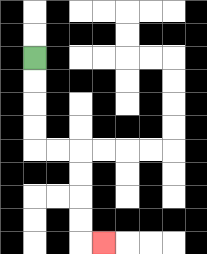{'start': '[1, 2]', 'end': '[4, 10]', 'path_directions': 'D,D,D,D,R,R,D,D,D,D,R', 'path_coordinates': '[[1, 2], [1, 3], [1, 4], [1, 5], [1, 6], [2, 6], [3, 6], [3, 7], [3, 8], [3, 9], [3, 10], [4, 10]]'}